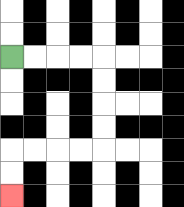{'start': '[0, 2]', 'end': '[0, 8]', 'path_directions': 'R,R,R,R,D,D,D,D,L,L,L,L,D,D', 'path_coordinates': '[[0, 2], [1, 2], [2, 2], [3, 2], [4, 2], [4, 3], [4, 4], [4, 5], [4, 6], [3, 6], [2, 6], [1, 6], [0, 6], [0, 7], [0, 8]]'}